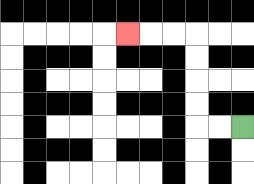{'start': '[10, 5]', 'end': '[5, 1]', 'path_directions': 'L,L,U,U,U,U,L,L,L', 'path_coordinates': '[[10, 5], [9, 5], [8, 5], [8, 4], [8, 3], [8, 2], [8, 1], [7, 1], [6, 1], [5, 1]]'}